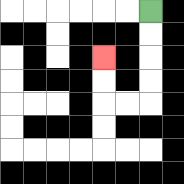{'start': '[6, 0]', 'end': '[4, 2]', 'path_directions': 'D,D,D,D,L,L,U,U', 'path_coordinates': '[[6, 0], [6, 1], [6, 2], [6, 3], [6, 4], [5, 4], [4, 4], [4, 3], [4, 2]]'}